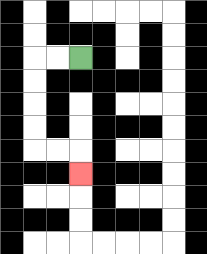{'start': '[3, 2]', 'end': '[3, 7]', 'path_directions': 'L,L,D,D,D,D,R,R,D', 'path_coordinates': '[[3, 2], [2, 2], [1, 2], [1, 3], [1, 4], [1, 5], [1, 6], [2, 6], [3, 6], [3, 7]]'}